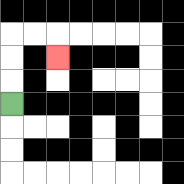{'start': '[0, 4]', 'end': '[2, 2]', 'path_directions': 'U,U,U,R,R,D', 'path_coordinates': '[[0, 4], [0, 3], [0, 2], [0, 1], [1, 1], [2, 1], [2, 2]]'}